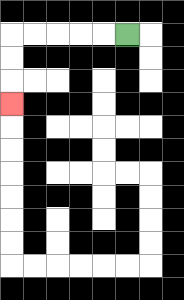{'start': '[5, 1]', 'end': '[0, 4]', 'path_directions': 'L,L,L,L,L,D,D,D', 'path_coordinates': '[[5, 1], [4, 1], [3, 1], [2, 1], [1, 1], [0, 1], [0, 2], [0, 3], [0, 4]]'}